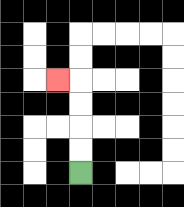{'start': '[3, 7]', 'end': '[2, 3]', 'path_directions': 'U,U,U,U,L', 'path_coordinates': '[[3, 7], [3, 6], [3, 5], [3, 4], [3, 3], [2, 3]]'}